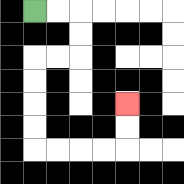{'start': '[1, 0]', 'end': '[5, 4]', 'path_directions': 'R,R,D,D,L,L,D,D,D,D,R,R,R,R,U,U', 'path_coordinates': '[[1, 0], [2, 0], [3, 0], [3, 1], [3, 2], [2, 2], [1, 2], [1, 3], [1, 4], [1, 5], [1, 6], [2, 6], [3, 6], [4, 6], [5, 6], [5, 5], [5, 4]]'}